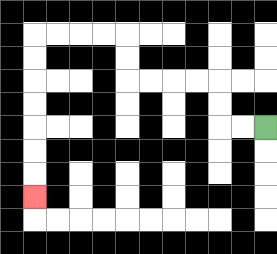{'start': '[11, 5]', 'end': '[1, 8]', 'path_directions': 'L,L,U,U,L,L,L,L,U,U,L,L,L,L,D,D,D,D,D,D,D', 'path_coordinates': '[[11, 5], [10, 5], [9, 5], [9, 4], [9, 3], [8, 3], [7, 3], [6, 3], [5, 3], [5, 2], [5, 1], [4, 1], [3, 1], [2, 1], [1, 1], [1, 2], [1, 3], [1, 4], [1, 5], [1, 6], [1, 7], [1, 8]]'}